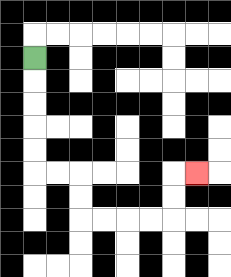{'start': '[1, 2]', 'end': '[8, 7]', 'path_directions': 'D,D,D,D,D,R,R,D,D,R,R,R,R,U,U,R', 'path_coordinates': '[[1, 2], [1, 3], [1, 4], [1, 5], [1, 6], [1, 7], [2, 7], [3, 7], [3, 8], [3, 9], [4, 9], [5, 9], [6, 9], [7, 9], [7, 8], [7, 7], [8, 7]]'}